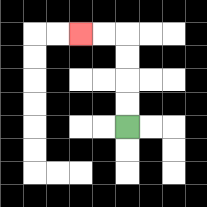{'start': '[5, 5]', 'end': '[3, 1]', 'path_directions': 'U,U,U,U,L,L', 'path_coordinates': '[[5, 5], [5, 4], [5, 3], [5, 2], [5, 1], [4, 1], [3, 1]]'}